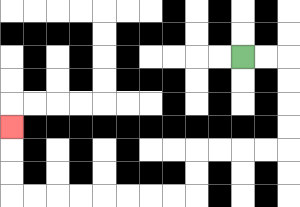{'start': '[10, 2]', 'end': '[0, 5]', 'path_directions': 'R,R,D,D,D,D,L,L,L,L,D,D,L,L,L,L,L,L,L,L,U,U,U', 'path_coordinates': '[[10, 2], [11, 2], [12, 2], [12, 3], [12, 4], [12, 5], [12, 6], [11, 6], [10, 6], [9, 6], [8, 6], [8, 7], [8, 8], [7, 8], [6, 8], [5, 8], [4, 8], [3, 8], [2, 8], [1, 8], [0, 8], [0, 7], [0, 6], [0, 5]]'}